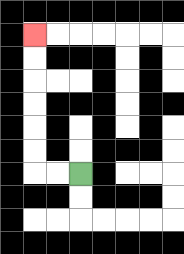{'start': '[3, 7]', 'end': '[1, 1]', 'path_directions': 'L,L,U,U,U,U,U,U', 'path_coordinates': '[[3, 7], [2, 7], [1, 7], [1, 6], [1, 5], [1, 4], [1, 3], [1, 2], [1, 1]]'}